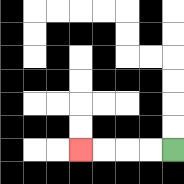{'start': '[7, 6]', 'end': '[3, 6]', 'path_directions': 'L,L,L,L', 'path_coordinates': '[[7, 6], [6, 6], [5, 6], [4, 6], [3, 6]]'}